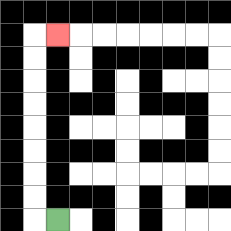{'start': '[2, 9]', 'end': '[2, 1]', 'path_directions': 'L,U,U,U,U,U,U,U,U,R', 'path_coordinates': '[[2, 9], [1, 9], [1, 8], [1, 7], [1, 6], [1, 5], [1, 4], [1, 3], [1, 2], [1, 1], [2, 1]]'}